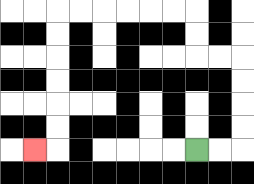{'start': '[8, 6]', 'end': '[1, 6]', 'path_directions': 'R,R,U,U,U,U,L,L,U,U,L,L,L,L,L,L,D,D,D,D,D,D,L', 'path_coordinates': '[[8, 6], [9, 6], [10, 6], [10, 5], [10, 4], [10, 3], [10, 2], [9, 2], [8, 2], [8, 1], [8, 0], [7, 0], [6, 0], [5, 0], [4, 0], [3, 0], [2, 0], [2, 1], [2, 2], [2, 3], [2, 4], [2, 5], [2, 6], [1, 6]]'}